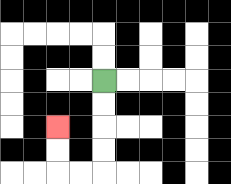{'start': '[4, 3]', 'end': '[2, 5]', 'path_directions': 'D,D,D,D,L,L,U,U', 'path_coordinates': '[[4, 3], [4, 4], [4, 5], [4, 6], [4, 7], [3, 7], [2, 7], [2, 6], [2, 5]]'}